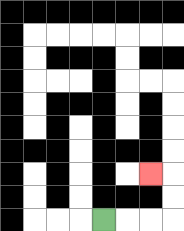{'start': '[4, 9]', 'end': '[6, 7]', 'path_directions': 'R,R,R,U,U,L', 'path_coordinates': '[[4, 9], [5, 9], [6, 9], [7, 9], [7, 8], [7, 7], [6, 7]]'}